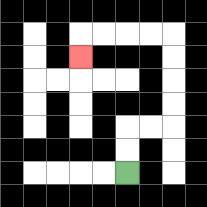{'start': '[5, 7]', 'end': '[3, 2]', 'path_directions': 'U,U,R,R,U,U,U,U,L,L,L,L,D', 'path_coordinates': '[[5, 7], [5, 6], [5, 5], [6, 5], [7, 5], [7, 4], [7, 3], [7, 2], [7, 1], [6, 1], [5, 1], [4, 1], [3, 1], [3, 2]]'}